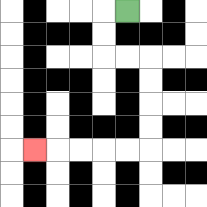{'start': '[5, 0]', 'end': '[1, 6]', 'path_directions': 'L,D,D,R,R,D,D,D,D,L,L,L,L,L', 'path_coordinates': '[[5, 0], [4, 0], [4, 1], [4, 2], [5, 2], [6, 2], [6, 3], [6, 4], [6, 5], [6, 6], [5, 6], [4, 6], [3, 6], [2, 6], [1, 6]]'}